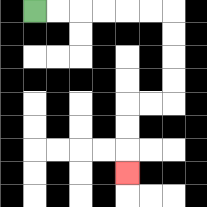{'start': '[1, 0]', 'end': '[5, 7]', 'path_directions': 'R,R,R,R,R,R,D,D,D,D,L,L,D,D,D', 'path_coordinates': '[[1, 0], [2, 0], [3, 0], [4, 0], [5, 0], [6, 0], [7, 0], [7, 1], [7, 2], [7, 3], [7, 4], [6, 4], [5, 4], [5, 5], [5, 6], [5, 7]]'}